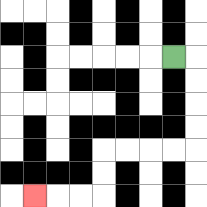{'start': '[7, 2]', 'end': '[1, 8]', 'path_directions': 'R,D,D,D,D,L,L,L,L,D,D,L,L,L', 'path_coordinates': '[[7, 2], [8, 2], [8, 3], [8, 4], [8, 5], [8, 6], [7, 6], [6, 6], [5, 6], [4, 6], [4, 7], [4, 8], [3, 8], [2, 8], [1, 8]]'}